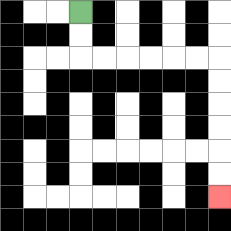{'start': '[3, 0]', 'end': '[9, 8]', 'path_directions': 'D,D,R,R,R,R,R,R,D,D,D,D,D,D', 'path_coordinates': '[[3, 0], [3, 1], [3, 2], [4, 2], [5, 2], [6, 2], [7, 2], [8, 2], [9, 2], [9, 3], [9, 4], [9, 5], [9, 6], [9, 7], [9, 8]]'}